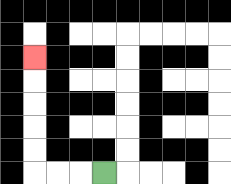{'start': '[4, 7]', 'end': '[1, 2]', 'path_directions': 'L,L,L,U,U,U,U,U', 'path_coordinates': '[[4, 7], [3, 7], [2, 7], [1, 7], [1, 6], [1, 5], [1, 4], [1, 3], [1, 2]]'}